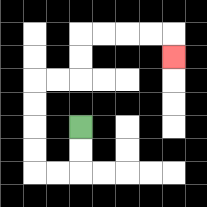{'start': '[3, 5]', 'end': '[7, 2]', 'path_directions': 'D,D,L,L,U,U,U,U,R,R,U,U,R,R,R,R,D', 'path_coordinates': '[[3, 5], [3, 6], [3, 7], [2, 7], [1, 7], [1, 6], [1, 5], [1, 4], [1, 3], [2, 3], [3, 3], [3, 2], [3, 1], [4, 1], [5, 1], [6, 1], [7, 1], [7, 2]]'}